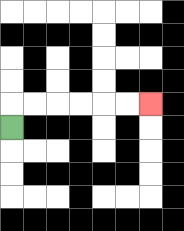{'start': '[0, 5]', 'end': '[6, 4]', 'path_directions': 'U,R,R,R,R,R,R', 'path_coordinates': '[[0, 5], [0, 4], [1, 4], [2, 4], [3, 4], [4, 4], [5, 4], [6, 4]]'}